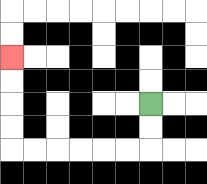{'start': '[6, 4]', 'end': '[0, 2]', 'path_directions': 'D,D,L,L,L,L,L,L,U,U,U,U', 'path_coordinates': '[[6, 4], [6, 5], [6, 6], [5, 6], [4, 6], [3, 6], [2, 6], [1, 6], [0, 6], [0, 5], [0, 4], [0, 3], [0, 2]]'}